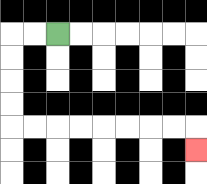{'start': '[2, 1]', 'end': '[8, 6]', 'path_directions': 'L,L,D,D,D,D,R,R,R,R,R,R,R,R,D', 'path_coordinates': '[[2, 1], [1, 1], [0, 1], [0, 2], [0, 3], [0, 4], [0, 5], [1, 5], [2, 5], [3, 5], [4, 5], [5, 5], [6, 5], [7, 5], [8, 5], [8, 6]]'}